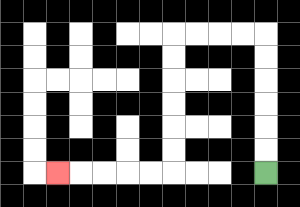{'start': '[11, 7]', 'end': '[2, 7]', 'path_directions': 'U,U,U,U,U,U,L,L,L,L,D,D,D,D,D,D,L,L,L,L,L', 'path_coordinates': '[[11, 7], [11, 6], [11, 5], [11, 4], [11, 3], [11, 2], [11, 1], [10, 1], [9, 1], [8, 1], [7, 1], [7, 2], [7, 3], [7, 4], [7, 5], [7, 6], [7, 7], [6, 7], [5, 7], [4, 7], [3, 7], [2, 7]]'}